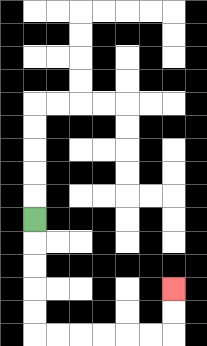{'start': '[1, 9]', 'end': '[7, 12]', 'path_directions': 'D,D,D,D,D,R,R,R,R,R,R,U,U', 'path_coordinates': '[[1, 9], [1, 10], [1, 11], [1, 12], [1, 13], [1, 14], [2, 14], [3, 14], [4, 14], [5, 14], [6, 14], [7, 14], [7, 13], [7, 12]]'}